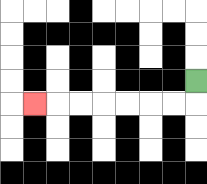{'start': '[8, 3]', 'end': '[1, 4]', 'path_directions': 'D,L,L,L,L,L,L,L', 'path_coordinates': '[[8, 3], [8, 4], [7, 4], [6, 4], [5, 4], [4, 4], [3, 4], [2, 4], [1, 4]]'}